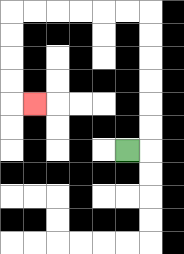{'start': '[5, 6]', 'end': '[1, 4]', 'path_directions': 'R,U,U,U,U,U,U,L,L,L,L,L,L,D,D,D,D,R', 'path_coordinates': '[[5, 6], [6, 6], [6, 5], [6, 4], [6, 3], [6, 2], [6, 1], [6, 0], [5, 0], [4, 0], [3, 0], [2, 0], [1, 0], [0, 0], [0, 1], [0, 2], [0, 3], [0, 4], [1, 4]]'}